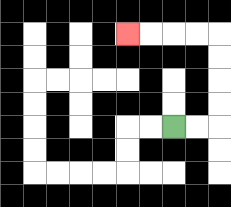{'start': '[7, 5]', 'end': '[5, 1]', 'path_directions': 'R,R,U,U,U,U,L,L,L,L', 'path_coordinates': '[[7, 5], [8, 5], [9, 5], [9, 4], [9, 3], [9, 2], [9, 1], [8, 1], [7, 1], [6, 1], [5, 1]]'}